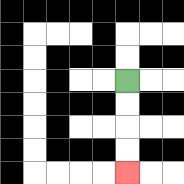{'start': '[5, 3]', 'end': '[5, 7]', 'path_directions': 'D,D,D,D', 'path_coordinates': '[[5, 3], [5, 4], [5, 5], [5, 6], [5, 7]]'}